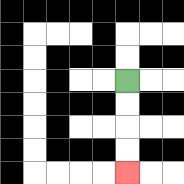{'start': '[5, 3]', 'end': '[5, 7]', 'path_directions': 'D,D,D,D', 'path_coordinates': '[[5, 3], [5, 4], [5, 5], [5, 6], [5, 7]]'}